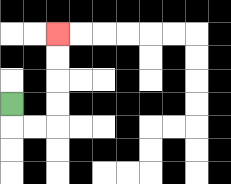{'start': '[0, 4]', 'end': '[2, 1]', 'path_directions': 'D,R,R,U,U,U,U', 'path_coordinates': '[[0, 4], [0, 5], [1, 5], [2, 5], [2, 4], [2, 3], [2, 2], [2, 1]]'}